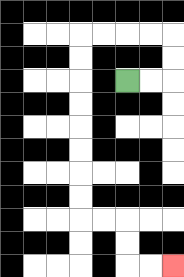{'start': '[5, 3]', 'end': '[7, 11]', 'path_directions': 'R,R,U,U,L,L,L,L,D,D,D,D,D,D,D,D,R,R,D,D,R,R', 'path_coordinates': '[[5, 3], [6, 3], [7, 3], [7, 2], [7, 1], [6, 1], [5, 1], [4, 1], [3, 1], [3, 2], [3, 3], [3, 4], [3, 5], [3, 6], [3, 7], [3, 8], [3, 9], [4, 9], [5, 9], [5, 10], [5, 11], [6, 11], [7, 11]]'}